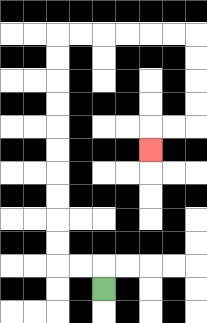{'start': '[4, 12]', 'end': '[6, 6]', 'path_directions': 'U,L,L,U,U,U,U,U,U,U,U,U,U,R,R,R,R,R,R,D,D,D,D,L,L,D', 'path_coordinates': '[[4, 12], [4, 11], [3, 11], [2, 11], [2, 10], [2, 9], [2, 8], [2, 7], [2, 6], [2, 5], [2, 4], [2, 3], [2, 2], [2, 1], [3, 1], [4, 1], [5, 1], [6, 1], [7, 1], [8, 1], [8, 2], [8, 3], [8, 4], [8, 5], [7, 5], [6, 5], [6, 6]]'}